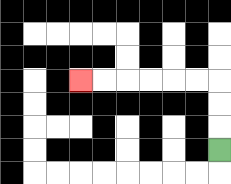{'start': '[9, 6]', 'end': '[3, 3]', 'path_directions': 'U,U,U,L,L,L,L,L,L', 'path_coordinates': '[[9, 6], [9, 5], [9, 4], [9, 3], [8, 3], [7, 3], [6, 3], [5, 3], [4, 3], [3, 3]]'}